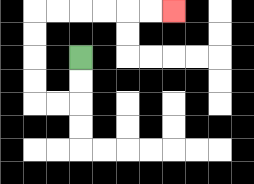{'start': '[3, 2]', 'end': '[7, 0]', 'path_directions': 'D,D,L,L,U,U,U,U,R,R,R,R,R,R', 'path_coordinates': '[[3, 2], [3, 3], [3, 4], [2, 4], [1, 4], [1, 3], [1, 2], [1, 1], [1, 0], [2, 0], [3, 0], [4, 0], [5, 0], [6, 0], [7, 0]]'}